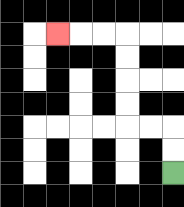{'start': '[7, 7]', 'end': '[2, 1]', 'path_directions': 'U,U,L,L,U,U,U,U,L,L,L', 'path_coordinates': '[[7, 7], [7, 6], [7, 5], [6, 5], [5, 5], [5, 4], [5, 3], [5, 2], [5, 1], [4, 1], [3, 1], [2, 1]]'}